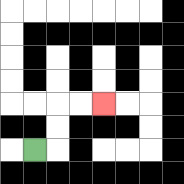{'start': '[1, 6]', 'end': '[4, 4]', 'path_directions': 'R,U,U,R,R', 'path_coordinates': '[[1, 6], [2, 6], [2, 5], [2, 4], [3, 4], [4, 4]]'}